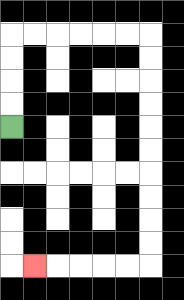{'start': '[0, 5]', 'end': '[1, 11]', 'path_directions': 'U,U,U,U,R,R,R,R,R,R,D,D,D,D,D,D,D,D,D,D,L,L,L,L,L', 'path_coordinates': '[[0, 5], [0, 4], [0, 3], [0, 2], [0, 1], [1, 1], [2, 1], [3, 1], [4, 1], [5, 1], [6, 1], [6, 2], [6, 3], [6, 4], [6, 5], [6, 6], [6, 7], [6, 8], [6, 9], [6, 10], [6, 11], [5, 11], [4, 11], [3, 11], [2, 11], [1, 11]]'}